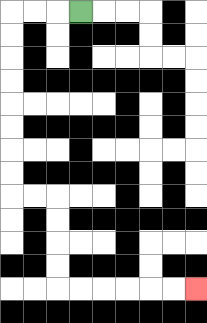{'start': '[3, 0]', 'end': '[8, 12]', 'path_directions': 'L,L,L,D,D,D,D,D,D,D,D,R,R,D,D,D,D,R,R,R,R,R,R', 'path_coordinates': '[[3, 0], [2, 0], [1, 0], [0, 0], [0, 1], [0, 2], [0, 3], [0, 4], [0, 5], [0, 6], [0, 7], [0, 8], [1, 8], [2, 8], [2, 9], [2, 10], [2, 11], [2, 12], [3, 12], [4, 12], [5, 12], [6, 12], [7, 12], [8, 12]]'}